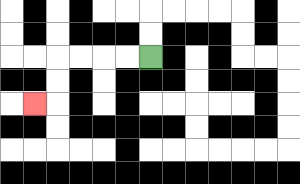{'start': '[6, 2]', 'end': '[1, 4]', 'path_directions': 'L,L,L,L,D,D,L', 'path_coordinates': '[[6, 2], [5, 2], [4, 2], [3, 2], [2, 2], [2, 3], [2, 4], [1, 4]]'}